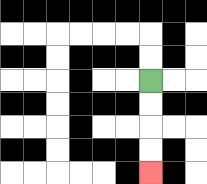{'start': '[6, 3]', 'end': '[6, 7]', 'path_directions': 'D,D,D,D', 'path_coordinates': '[[6, 3], [6, 4], [6, 5], [6, 6], [6, 7]]'}